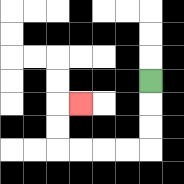{'start': '[6, 3]', 'end': '[3, 4]', 'path_directions': 'D,D,D,L,L,L,L,U,U,R', 'path_coordinates': '[[6, 3], [6, 4], [6, 5], [6, 6], [5, 6], [4, 6], [3, 6], [2, 6], [2, 5], [2, 4], [3, 4]]'}